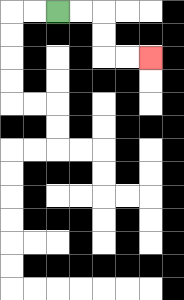{'start': '[2, 0]', 'end': '[6, 2]', 'path_directions': 'R,R,D,D,R,R', 'path_coordinates': '[[2, 0], [3, 0], [4, 0], [4, 1], [4, 2], [5, 2], [6, 2]]'}